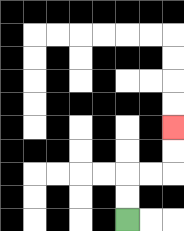{'start': '[5, 9]', 'end': '[7, 5]', 'path_directions': 'U,U,R,R,U,U', 'path_coordinates': '[[5, 9], [5, 8], [5, 7], [6, 7], [7, 7], [7, 6], [7, 5]]'}